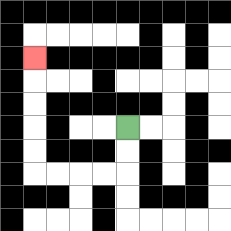{'start': '[5, 5]', 'end': '[1, 2]', 'path_directions': 'D,D,L,L,L,L,U,U,U,U,U', 'path_coordinates': '[[5, 5], [5, 6], [5, 7], [4, 7], [3, 7], [2, 7], [1, 7], [1, 6], [1, 5], [1, 4], [1, 3], [1, 2]]'}